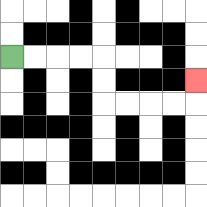{'start': '[0, 2]', 'end': '[8, 3]', 'path_directions': 'R,R,R,R,D,D,R,R,R,R,U', 'path_coordinates': '[[0, 2], [1, 2], [2, 2], [3, 2], [4, 2], [4, 3], [4, 4], [5, 4], [6, 4], [7, 4], [8, 4], [8, 3]]'}